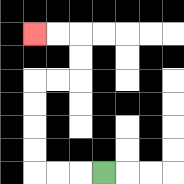{'start': '[4, 7]', 'end': '[1, 1]', 'path_directions': 'L,L,L,U,U,U,U,R,R,U,U,L,L', 'path_coordinates': '[[4, 7], [3, 7], [2, 7], [1, 7], [1, 6], [1, 5], [1, 4], [1, 3], [2, 3], [3, 3], [3, 2], [3, 1], [2, 1], [1, 1]]'}